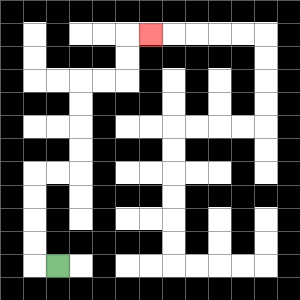{'start': '[2, 11]', 'end': '[6, 1]', 'path_directions': 'L,U,U,U,U,R,R,U,U,U,U,R,R,U,U,R', 'path_coordinates': '[[2, 11], [1, 11], [1, 10], [1, 9], [1, 8], [1, 7], [2, 7], [3, 7], [3, 6], [3, 5], [3, 4], [3, 3], [4, 3], [5, 3], [5, 2], [5, 1], [6, 1]]'}